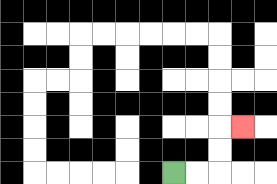{'start': '[7, 7]', 'end': '[10, 5]', 'path_directions': 'R,R,U,U,R', 'path_coordinates': '[[7, 7], [8, 7], [9, 7], [9, 6], [9, 5], [10, 5]]'}